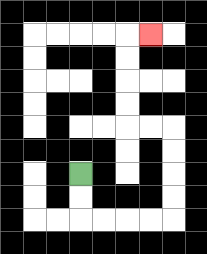{'start': '[3, 7]', 'end': '[6, 1]', 'path_directions': 'D,D,R,R,R,R,U,U,U,U,L,L,U,U,U,U,R', 'path_coordinates': '[[3, 7], [3, 8], [3, 9], [4, 9], [5, 9], [6, 9], [7, 9], [7, 8], [7, 7], [7, 6], [7, 5], [6, 5], [5, 5], [5, 4], [5, 3], [5, 2], [5, 1], [6, 1]]'}